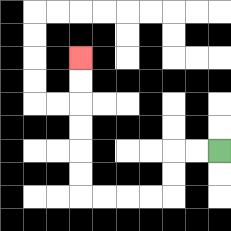{'start': '[9, 6]', 'end': '[3, 2]', 'path_directions': 'L,L,D,D,L,L,L,L,U,U,U,U,U,U', 'path_coordinates': '[[9, 6], [8, 6], [7, 6], [7, 7], [7, 8], [6, 8], [5, 8], [4, 8], [3, 8], [3, 7], [3, 6], [3, 5], [3, 4], [3, 3], [3, 2]]'}